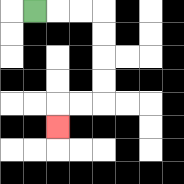{'start': '[1, 0]', 'end': '[2, 5]', 'path_directions': 'R,R,R,D,D,D,D,L,L,D', 'path_coordinates': '[[1, 0], [2, 0], [3, 0], [4, 0], [4, 1], [4, 2], [4, 3], [4, 4], [3, 4], [2, 4], [2, 5]]'}